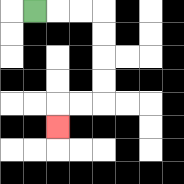{'start': '[1, 0]', 'end': '[2, 5]', 'path_directions': 'R,R,R,D,D,D,D,L,L,D', 'path_coordinates': '[[1, 0], [2, 0], [3, 0], [4, 0], [4, 1], [4, 2], [4, 3], [4, 4], [3, 4], [2, 4], [2, 5]]'}